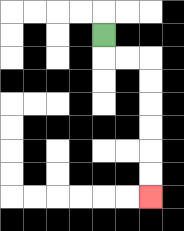{'start': '[4, 1]', 'end': '[6, 8]', 'path_directions': 'D,R,R,D,D,D,D,D,D', 'path_coordinates': '[[4, 1], [4, 2], [5, 2], [6, 2], [6, 3], [6, 4], [6, 5], [6, 6], [6, 7], [6, 8]]'}